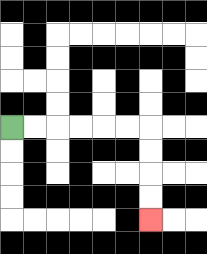{'start': '[0, 5]', 'end': '[6, 9]', 'path_directions': 'R,R,R,R,R,R,D,D,D,D', 'path_coordinates': '[[0, 5], [1, 5], [2, 5], [3, 5], [4, 5], [5, 5], [6, 5], [6, 6], [6, 7], [6, 8], [6, 9]]'}